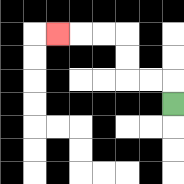{'start': '[7, 4]', 'end': '[2, 1]', 'path_directions': 'U,L,L,U,U,L,L,L', 'path_coordinates': '[[7, 4], [7, 3], [6, 3], [5, 3], [5, 2], [5, 1], [4, 1], [3, 1], [2, 1]]'}